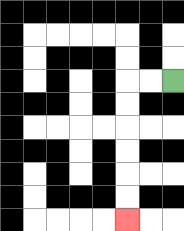{'start': '[7, 3]', 'end': '[5, 9]', 'path_directions': 'L,L,D,D,D,D,D,D', 'path_coordinates': '[[7, 3], [6, 3], [5, 3], [5, 4], [5, 5], [5, 6], [5, 7], [5, 8], [5, 9]]'}